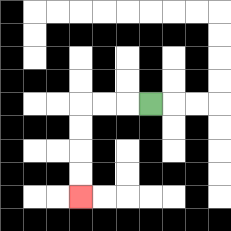{'start': '[6, 4]', 'end': '[3, 8]', 'path_directions': 'L,L,L,D,D,D,D', 'path_coordinates': '[[6, 4], [5, 4], [4, 4], [3, 4], [3, 5], [3, 6], [3, 7], [3, 8]]'}